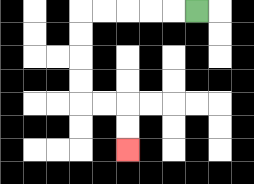{'start': '[8, 0]', 'end': '[5, 6]', 'path_directions': 'L,L,L,L,L,D,D,D,D,R,R,D,D', 'path_coordinates': '[[8, 0], [7, 0], [6, 0], [5, 0], [4, 0], [3, 0], [3, 1], [3, 2], [3, 3], [3, 4], [4, 4], [5, 4], [5, 5], [5, 6]]'}